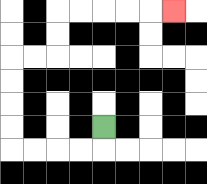{'start': '[4, 5]', 'end': '[7, 0]', 'path_directions': 'D,L,L,L,L,U,U,U,U,R,R,U,U,R,R,R,R,R', 'path_coordinates': '[[4, 5], [4, 6], [3, 6], [2, 6], [1, 6], [0, 6], [0, 5], [0, 4], [0, 3], [0, 2], [1, 2], [2, 2], [2, 1], [2, 0], [3, 0], [4, 0], [5, 0], [6, 0], [7, 0]]'}